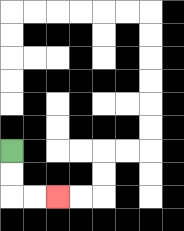{'start': '[0, 6]', 'end': '[2, 8]', 'path_directions': 'D,D,R,R', 'path_coordinates': '[[0, 6], [0, 7], [0, 8], [1, 8], [2, 8]]'}